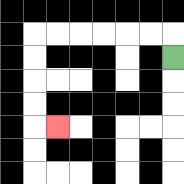{'start': '[7, 2]', 'end': '[2, 5]', 'path_directions': 'U,L,L,L,L,L,L,D,D,D,D,R', 'path_coordinates': '[[7, 2], [7, 1], [6, 1], [5, 1], [4, 1], [3, 1], [2, 1], [1, 1], [1, 2], [1, 3], [1, 4], [1, 5], [2, 5]]'}